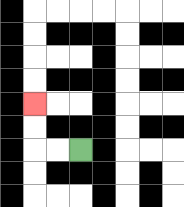{'start': '[3, 6]', 'end': '[1, 4]', 'path_directions': 'L,L,U,U', 'path_coordinates': '[[3, 6], [2, 6], [1, 6], [1, 5], [1, 4]]'}